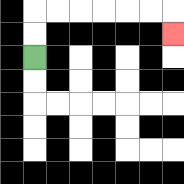{'start': '[1, 2]', 'end': '[7, 1]', 'path_directions': 'U,U,R,R,R,R,R,R,D', 'path_coordinates': '[[1, 2], [1, 1], [1, 0], [2, 0], [3, 0], [4, 0], [5, 0], [6, 0], [7, 0], [7, 1]]'}